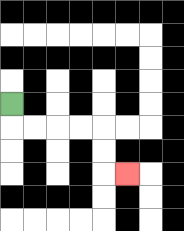{'start': '[0, 4]', 'end': '[5, 7]', 'path_directions': 'D,R,R,R,R,D,D,R', 'path_coordinates': '[[0, 4], [0, 5], [1, 5], [2, 5], [3, 5], [4, 5], [4, 6], [4, 7], [5, 7]]'}